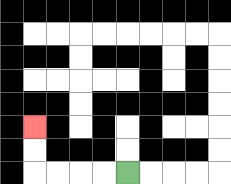{'start': '[5, 7]', 'end': '[1, 5]', 'path_directions': 'L,L,L,L,U,U', 'path_coordinates': '[[5, 7], [4, 7], [3, 7], [2, 7], [1, 7], [1, 6], [1, 5]]'}